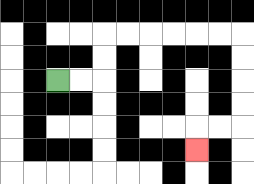{'start': '[2, 3]', 'end': '[8, 6]', 'path_directions': 'R,R,U,U,R,R,R,R,R,R,D,D,D,D,L,L,D', 'path_coordinates': '[[2, 3], [3, 3], [4, 3], [4, 2], [4, 1], [5, 1], [6, 1], [7, 1], [8, 1], [9, 1], [10, 1], [10, 2], [10, 3], [10, 4], [10, 5], [9, 5], [8, 5], [8, 6]]'}